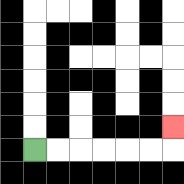{'start': '[1, 6]', 'end': '[7, 5]', 'path_directions': 'R,R,R,R,R,R,U', 'path_coordinates': '[[1, 6], [2, 6], [3, 6], [4, 6], [5, 6], [6, 6], [7, 6], [7, 5]]'}